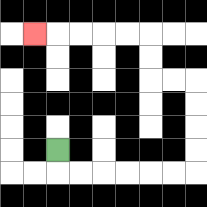{'start': '[2, 6]', 'end': '[1, 1]', 'path_directions': 'D,R,R,R,R,R,R,U,U,U,U,L,L,U,U,L,L,L,L,L', 'path_coordinates': '[[2, 6], [2, 7], [3, 7], [4, 7], [5, 7], [6, 7], [7, 7], [8, 7], [8, 6], [8, 5], [8, 4], [8, 3], [7, 3], [6, 3], [6, 2], [6, 1], [5, 1], [4, 1], [3, 1], [2, 1], [1, 1]]'}